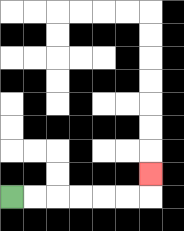{'start': '[0, 8]', 'end': '[6, 7]', 'path_directions': 'R,R,R,R,R,R,U', 'path_coordinates': '[[0, 8], [1, 8], [2, 8], [3, 8], [4, 8], [5, 8], [6, 8], [6, 7]]'}